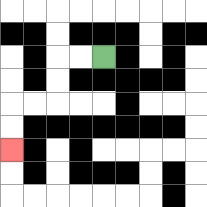{'start': '[4, 2]', 'end': '[0, 6]', 'path_directions': 'L,L,D,D,L,L,D,D', 'path_coordinates': '[[4, 2], [3, 2], [2, 2], [2, 3], [2, 4], [1, 4], [0, 4], [0, 5], [0, 6]]'}